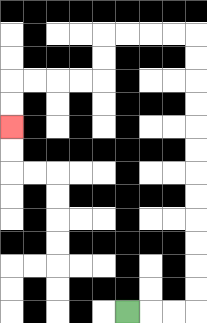{'start': '[5, 13]', 'end': '[0, 5]', 'path_directions': 'R,R,R,U,U,U,U,U,U,U,U,U,U,U,U,L,L,L,L,D,D,L,L,L,L,D,D', 'path_coordinates': '[[5, 13], [6, 13], [7, 13], [8, 13], [8, 12], [8, 11], [8, 10], [8, 9], [8, 8], [8, 7], [8, 6], [8, 5], [8, 4], [8, 3], [8, 2], [8, 1], [7, 1], [6, 1], [5, 1], [4, 1], [4, 2], [4, 3], [3, 3], [2, 3], [1, 3], [0, 3], [0, 4], [0, 5]]'}